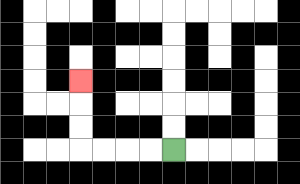{'start': '[7, 6]', 'end': '[3, 3]', 'path_directions': 'L,L,L,L,U,U,U', 'path_coordinates': '[[7, 6], [6, 6], [5, 6], [4, 6], [3, 6], [3, 5], [3, 4], [3, 3]]'}